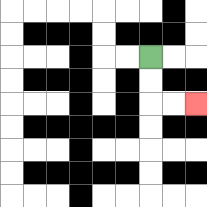{'start': '[6, 2]', 'end': '[8, 4]', 'path_directions': 'D,D,R,R', 'path_coordinates': '[[6, 2], [6, 3], [6, 4], [7, 4], [8, 4]]'}